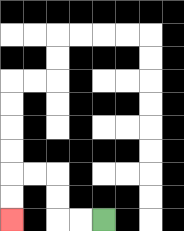{'start': '[4, 9]', 'end': '[0, 9]', 'path_directions': 'L,L,U,U,L,L,D,D', 'path_coordinates': '[[4, 9], [3, 9], [2, 9], [2, 8], [2, 7], [1, 7], [0, 7], [0, 8], [0, 9]]'}